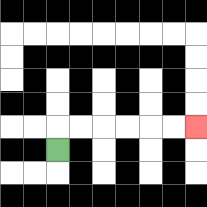{'start': '[2, 6]', 'end': '[8, 5]', 'path_directions': 'U,R,R,R,R,R,R', 'path_coordinates': '[[2, 6], [2, 5], [3, 5], [4, 5], [5, 5], [6, 5], [7, 5], [8, 5]]'}